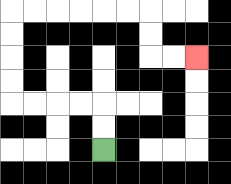{'start': '[4, 6]', 'end': '[8, 2]', 'path_directions': 'U,U,L,L,L,L,U,U,U,U,R,R,R,R,R,R,D,D,R,R', 'path_coordinates': '[[4, 6], [4, 5], [4, 4], [3, 4], [2, 4], [1, 4], [0, 4], [0, 3], [0, 2], [0, 1], [0, 0], [1, 0], [2, 0], [3, 0], [4, 0], [5, 0], [6, 0], [6, 1], [6, 2], [7, 2], [8, 2]]'}